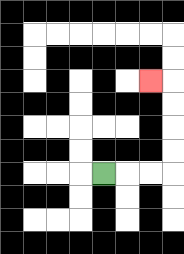{'start': '[4, 7]', 'end': '[6, 3]', 'path_directions': 'R,R,R,U,U,U,U,L', 'path_coordinates': '[[4, 7], [5, 7], [6, 7], [7, 7], [7, 6], [7, 5], [7, 4], [7, 3], [6, 3]]'}